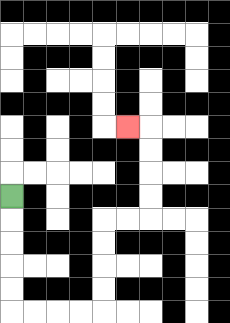{'start': '[0, 8]', 'end': '[5, 5]', 'path_directions': 'D,D,D,D,D,R,R,R,R,U,U,U,U,R,R,U,U,U,U,L', 'path_coordinates': '[[0, 8], [0, 9], [0, 10], [0, 11], [0, 12], [0, 13], [1, 13], [2, 13], [3, 13], [4, 13], [4, 12], [4, 11], [4, 10], [4, 9], [5, 9], [6, 9], [6, 8], [6, 7], [6, 6], [6, 5], [5, 5]]'}